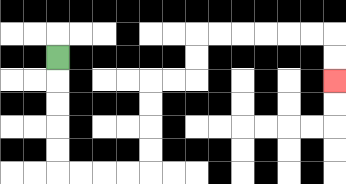{'start': '[2, 2]', 'end': '[14, 3]', 'path_directions': 'D,D,D,D,D,R,R,R,R,U,U,U,U,R,R,U,U,R,R,R,R,R,R,D,D', 'path_coordinates': '[[2, 2], [2, 3], [2, 4], [2, 5], [2, 6], [2, 7], [3, 7], [4, 7], [5, 7], [6, 7], [6, 6], [6, 5], [6, 4], [6, 3], [7, 3], [8, 3], [8, 2], [8, 1], [9, 1], [10, 1], [11, 1], [12, 1], [13, 1], [14, 1], [14, 2], [14, 3]]'}